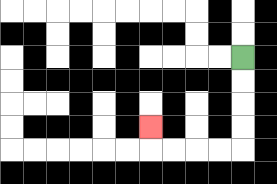{'start': '[10, 2]', 'end': '[6, 5]', 'path_directions': 'D,D,D,D,L,L,L,L,U', 'path_coordinates': '[[10, 2], [10, 3], [10, 4], [10, 5], [10, 6], [9, 6], [8, 6], [7, 6], [6, 6], [6, 5]]'}